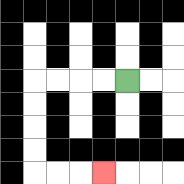{'start': '[5, 3]', 'end': '[4, 7]', 'path_directions': 'L,L,L,L,D,D,D,D,R,R,R', 'path_coordinates': '[[5, 3], [4, 3], [3, 3], [2, 3], [1, 3], [1, 4], [1, 5], [1, 6], [1, 7], [2, 7], [3, 7], [4, 7]]'}